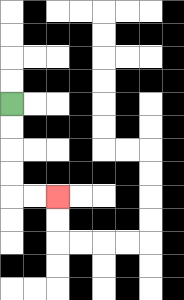{'start': '[0, 4]', 'end': '[2, 8]', 'path_directions': 'D,D,D,D,R,R', 'path_coordinates': '[[0, 4], [0, 5], [0, 6], [0, 7], [0, 8], [1, 8], [2, 8]]'}